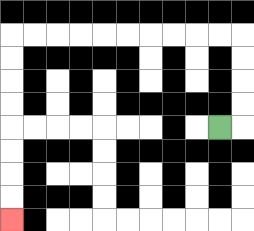{'start': '[9, 5]', 'end': '[0, 9]', 'path_directions': 'R,U,U,U,U,L,L,L,L,L,L,L,L,L,L,D,D,D,D,D,D,D,D', 'path_coordinates': '[[9, 5], [10, 5], [10, 4], [10, 3], [10, 2], [10, 1], [9, 1], [8, 1], [7, 1], [6, 1], [5, 1], [4, 1], [3, 1], [2, 1], [1, 1], [0, 1], [0, 2], [0, 3], [0, 4], [0, 5], [0, 6], [0, 7], [0, 8], [0, 9]]'}